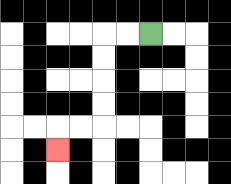{'start': '[6, 1]', 'end': '[2, 6]', 'path_directions': 'L,L,D,D,D,D,L,L,D', 'path_coordinates': '[[6, 1], [5, 1], [4, 1], [4, 2], [4, 3], [4, 4], [4, 5], [3, 5], [2, 5], [2, 6]]'}